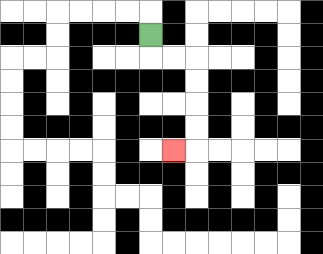{'start': '[6, 1]', 'end': '[7, 6]', 'path_directions': 'D,R,R,D,D,D,D,L', 'path_coordinates': '[[6, 1], [6, 2], [7, 2], [8, 2], [8, 3], [8, 4], [8, 5], [8, 6], [7, 6]]'}